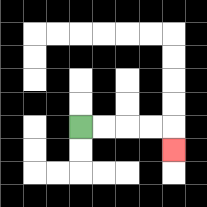{'start': '[3, 5]', 'end': '[7, 6]', 'path_directions': 'R,R,R,R,D', 'path_coordinates': '[[3, 5], [4, 5], [5, 5], [6, 5], [7, 5], [7, 6]]'}